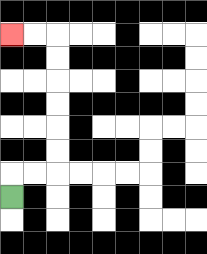{'start': '[0, 8]', 'end': '[0, 1]', 'path_directions': 'U,R,R,U,U,U,U,U,U,L,L', 'path_coordinates': '[[0, 8], [0, 7], [1, 7], [2, 7], [2, 6], [2, 5], [2, 4], [2, 3], [2, 2], [2, 1], [1, 1], [0, 1]]'}